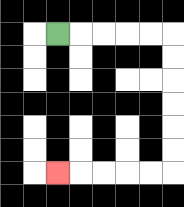{'start': '[2, 1]', 'end': '[2, 7]', 'path_directions': 'R,R,R,R,R,D,D,D,D,D,D,L,L,L,L,L', 'path_coordinates': '[[2, 1], [3, 1], [4, 1], [5, 1], [6, 1], [7, 1], [7, 2], [7, 3], [7, 4], [7, 5], [7, 6], [7, 7], [6, 7], [5, 7], [4, 7], [3, 7], [2, 7]]'}